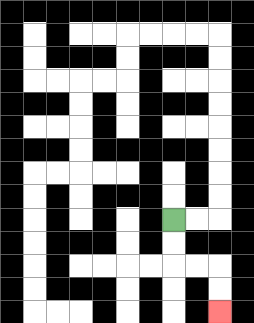{'start': '[7, 9]', 'end': '[9, 13]', 'path_directions': 'D,D,R,R,D,D', 'path_coordinates': '[[7, 9], [7, 10], [7, 11], [8, 11], [9, 11], [9, 12], [9, 13]]'}